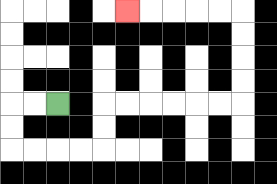{'start': '[2, 4]', 'end': '[5, 0]', 'path_directions': 'L,L,D,D,R,R,R,R,U,U,R,R,R,R,R,R,U,U,U,U,L,L,L,L,L', 'path_coordinates': '[[2, 4], [1, 4], [0, 4], [0, 5], [0, 6], [1, 6], [2, 6], [3, 6], [4, 6], [4, 5], [4, 4], [5, 4], [6, 4], [7, 4], [8, 4], [9, 4], [10, 4], [10, 3], [10, 2], [10, 1], [10, 0], [9, 0], [8, 0], [7, 0], [6, 0], [5, 0]]'}